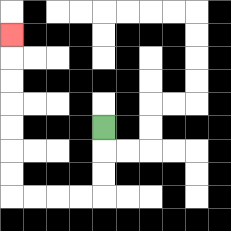{'start': '[4, 5]', 'end': '[0, 1]', 'path_directions': 'D,D,D,L,L,L,L,U,U,U,U,U,U,U', 'path_coordinates': '[[4, 5], [4, 6], [4, 7], [4, 8], [3, 8], [2, 8], [1, 8], [0, 8], [0, 7], [0, 6], [0, 5], [0, 4], [0, 3], [0, 2], [0, 1]]'}